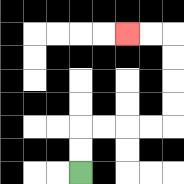{'start': '[3, 7]', 'end': '[5, 1]', 'path_directions': 'U,U,R,R,R,R,U,U,U,U,L,L', 'path_coordinates': '[[3, 7], [3, 6], [3, 5], [4, 5], [5, 5], [6, 5], [7, 5], [7, 4], [7, 3], [7, 2], [7, 1], [6, 1], [5, 1]]'}